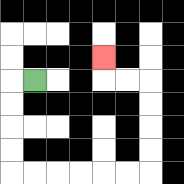{'start': '[1, 3]', 'end': '[4, 2]', 'path_directions': 'L,D,D,D,D,R,R,R,R,R,R,U,U,U,U,L,L,U', 'path_coordinates': '[[1, 3], [0, 3], [0, 4], [0, 5], [0, 6], [0, 7], [1, 7], [2, 7], [3, 7], [4, 7], [5, 7], [6, 7], [6, 6], [6, 5], [6, 4], [6, 3], [5, 3], [4, 3], [4, 2]]'}